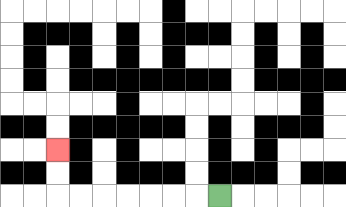{'start': '[9, 8]', 'end': '[2, 6]', 'path_directions': 'L,L,L,L,L,L,L,U,U', 'path_coordinates': '[[9, 8], [8, 8], [7, 8], [6, 8], [5, 8], [4, 8], [3, 8], [2, 8], [2, 7], [2, 6]]'}